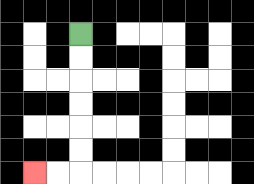{'start': '[3, 1]', 'end': '[1, 7]', 'path_directions': 'D,D,D,D,D,D,L,L', 'path_coordinates': '[[3, 1], [3, 2], [3, 3], [3, 4], [3, 5], [3, 6], [3, 7], [2, 7], [1, 7]]'}